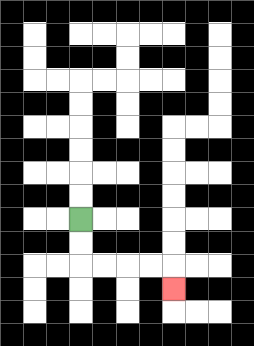{'start': '[3, 9]', 'end': '[7, 12]', 'path_directions': 'D,D,R,R,R,R,D', 'path_coordinates': '[[3, 9], [3, 10], [3, 11], [4, 11], [5, 11], [6, 11], [7, 11], [7, 12]]'}